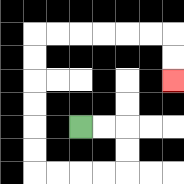{'start': '[3, 5]', 'end': '[7, 3]', 'path_directions': 'R,R,D,D,L,L,L,L,U,U,U,U,U,U,R,R,R,R,R,R,D,D', 'path_coordinates': '[[3, 5], [4, 5], [5, 5], [5, 6], [5, 7], [4, 7], [3, 7], [2, 7], [1, 7], [1, 6], [1, 5], [1, 4], [1, 3], [1, 2], [1, 1], [2, 1], [3, 1], [4, 1], [5, 1], [6, 1], [7, 1], [7, 2], [7, 3]]'}